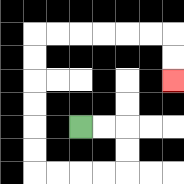{'start': '[3, 5]', 'end': '[7, 3]', 'path_directions': 'R,R,D,D,L,L,L,L,U,U,U,U,U,U,R,R,R,R,R,R,D,D', 'path_coordinates': '[[3, 5], [4, 5], [5, 5], [5, 6], [5, 7], [4, 7], [3, 7], [2, 7], [1, 7], [1, 6], [1, 5], [1, 4], [1, 3], [1, 2], [1, 1], [2, 1], [3, 1], [4, 1], [5, 1], [6, 1], [7, 1], [7, 2], [7, 3]]'}